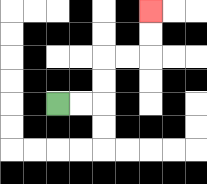{'start': '[2, 4]', 'end': '[6, 0]', 'path_directions': 'R,R,U,U,R,R,U,U', 'path_coordinates': '[[2, 4], [3, 4], [4, 4], [4, 3], [4, 2], [5, 2], [6, 2], [6, 1], [6, 0]]'}